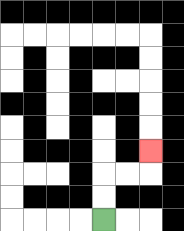{'start': '[4, 9]', 'end': '[6, 6]', 'path_directions': 'U,U,R,R,U', 'path_coordinates': '[[4, 9], [4, 8], [4, 7], [5, 7], [6, 7], [6, 6]]'}